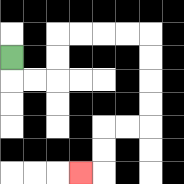{'start': '[0, 2]', 'end': '[3, 7]', 'path_directions': 'D,R,R,U,U,R,R,R,R,D,D,D,D,L,L,D,D,L', 'path_coordinates': '[[0, 2], [0, 3], [1, 3], [2, 3], [2, 2], [2, 1], [3, 1], [4, 1], [5, 1], [6, 1], [6, 2], [6, 3], [6, 4], [6, 5], [5, 5], [4, 5], [4, 6], [4, 7], [3, 7]]'}